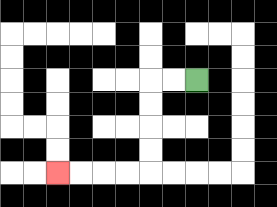{'start': '[8, 3]', 'end': '[2, 7]', 'path_directions': 'L,L,D,D,D,D,L,L,L,L', 'path_coordinates': '[[8, 3], [7, 3], [6, 3], [6, 4], [6, 5], [6, 6], [6, 7], [5, 7], [4, 7], [3, 7], [2, 7]]'}